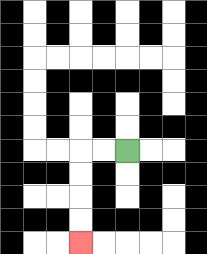{'start': '[5, 6]', 'end': '[3, 10]', 'path_directions': 'L,L,D,D,D,D', 'path_coordinates': '[[5, 6], [4, 6], [3, 6], [3, 7], [3, 8], [3, 9], [3, 10]]'}